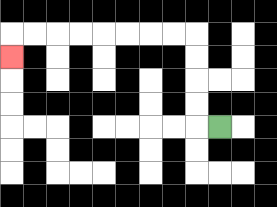{'start': '[9, 5]', 'end': '[0, 2]', 'path_directions': 'L,U,U,U,U,L,L,L,L,L,L,L,L,D', 'path_coordinates': '[[9, 5], [8, 5], [8, 4], [8, 3], [8, 2], [8, 1], [7, 1], [6, 1], [5, 1], [4, 1], [3, 1], [2, 1], [1, 1], [0, 1], [0, 2]]'}